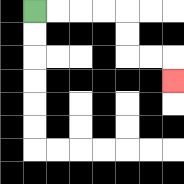{'start': '[1, 0]', 'end': '[7, 3]', 'path_directions': 'R,R,R,R,D,D,R,R,D', 'path_coordinates': '[[1, 0], [2, 0], [3, 0], [4, 0], [5, 0], [5, 1], [5, 2], [6, 2], [7, 2], [7, 3]]'}